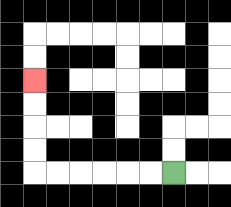{'start': '[7, 7]', 'end': '[1, 3]', 'path_directions': 'L,L,L,L,L,L,U,U,U,U', 'path_coordinates': '[[7, 7], [6, 7], [5, 7], [4, 7], [3, 7], [2, 7], [1, 7], [1, 6], [1, 5], [1, 4], [1, 3]]'}